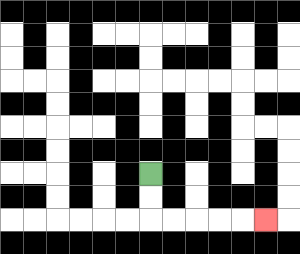{'start': '[6, 7]', 'end': '[11, 9]', 'path_directions': 'D,D,R,R,R,R,R', 'path_coordinates': '[[6, 7], [6, 8], [6, 9], [7, 9], [8, 9], [9, 9], [10, 9], [11, 9]]'}